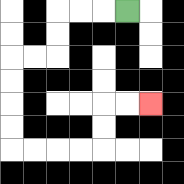{'start': '[5, 0]', 'end': '[6, 4]', 'path_directions': 'L,L,L,D,D,L,L,D,D,D,D,R,R,R,R,U,U,R,R', 'path_coordinates': '[[5, 0], [4, 0], [3, 0], [2, 0], [2, 1], [2, 2], [1, 2], [0, 2], [0, 3], [0, 4], [0, 5], [0, 6], [1, 6], [2, 6], [3, 6], [4, 6], [4, 5], [4, 4], [5, 4], [6, 4]]'}